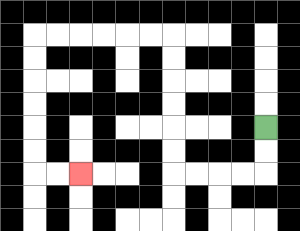{'start': '[11, 5]', 'end': '[3, 7]', 'path_directions': 'D,D,L,L,L,L,U,U,U,U,U,U,L,L,L,L,L,L,D,D,D,D,D,D,R,R', 'path_coordinates': '[[11, 5], [11, 6], [11, 7], [10, 7], [9, 7], [8, 7], [7, 7], [7, 6], [7, 5], [7, 4], [7, 3], [7, 2], [7, 1], [6, 1], [5, 1], [4, 1], [3, 1], [2, 1], [1, 1], [1, 2], [1, 3], [1, 4], [1, 5], [1, 6], [1, 7], [2, 7], [3, 7]]'}